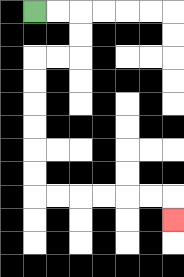{'start': '[1, 0]', 'end': '[7, 9]', 'path_directions': 'R,R,D,D,L,L,D,D,D,D,D,D,R,R,R,R,R,R,D', 'path_coordinates': '[[1, 0], [2, 0], [3, 0], [3, 1], [3, 2], [2, 2], [1, 2], [1, 3], [1, 4], [1, 5], [1, 6], [1, 7], [1, 8], [2, 8], [3, 8], [4, 8], [5, 8], [6, 8], [7, 8], [7, 9]]'}